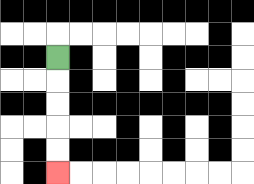{'start': '[2, 2]', 'end': '[2, 7]', 'path_directions': 'D,D,D,D,D', 'path_coordinates': '[[2, 2], [2, 3], [2, 4], [2, 5], [2, 6], [2, 7]]'}